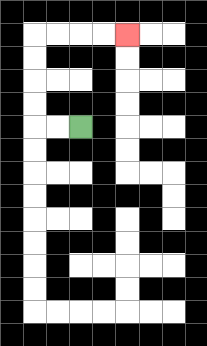{'start': '[3, 5]', 'end': '[5, 1]', 'path_directions': 'L,L,U,U,U,U,R,R,R,R', 'path_coordinates': '[[3, 5], [2, 5], [1, 5], [1, 4], [1, 3], [1, 2], [1, 1], [2, 1], [3, 1], [4, 1], [5, 1]]'}